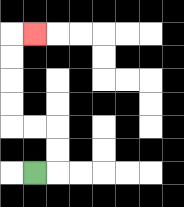{'start': '[1, 7]', 'end': '[1, 1]', 'path_directions': 'R,U,U,L,L,U,U,U,U,R', 'path_coordinates': '[[1, 7], [2, 7], [2, 6], [2, 5], [1, 5], [0, 5], [0, 4], [0, 3], [0, 2], [0, 1], [1, 1]]'}